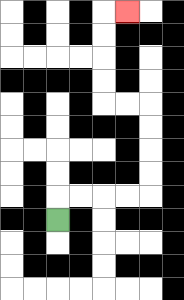{'start': '[2, 9]', 'end': '[5, 0]', 'path_directions': 'U,R,R,R,R,U,U,U,U,L,L,U,U,U,U,R', 'path_coordinates': '[[2, 9], [2, 8], [3, 8], [4, 8], [5, 8], [6, 8], [6, 7], [6, 6], [6, 5], [6, 4], [5, 4], [4, 4], [4, 3], [4, 2], [4, 1], [4, 0], [5, 0]]'}